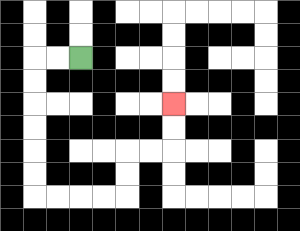{'start': '[3, 2]', 'end': '[7, 4]', 'path_directions': 'L,L,D,D,D,D,D,D,R,R,R,R,U,U,R,R,U,U', 'path_coordinates': '[[3, 2], [2, 2], [1, 2], [1, 3], [1, 4], [1, 5], [1, 6], [1, 7], [1, 8], [2, 8], [3, 8], [4, 8], [5, 8], [5, 7], [5, 6], [6, 6], [7, 6], [7, 5], [7, 4]]'}